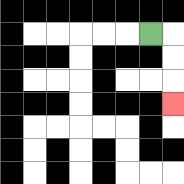{'start': '[6, 1]', 'end': '[7, 4]', 'path_directions': 'R,D,D,D', 'path_coordinates': '[[6, 1], [7, 1], [7, 2], [7, 3], [7, 4]]'}